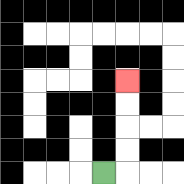{'start': '[4, 7]', 'end': '[5, 3]', 'path_directions': 'R,U,U,U,U', 'path_coordinates': '[[4, 7], [5, 7], [5, 6], [5, 5], [5, 4], [5, 3]]'}